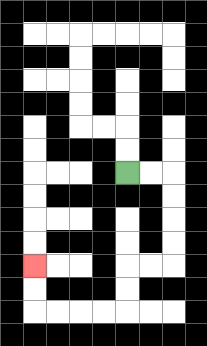{'start': '[5, 7]', 'end': '[1, 11]', 'path_directions': 'R,R,D,D,D,D,L,L,D,D,L,L,L,L,U,U', 'path_coordinates': '[[5, 7], [6, 7], [7, 7], [7, 8], [7, 9], [7, 10], [7, 11], [6, 11], [5, 11], [5, 12], [5, 13], [4, 13], [3, 13], [2, 13], [1, 13], [1, 12], [1, 11]]'}